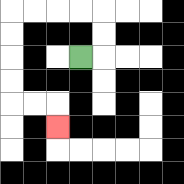{'start': '[3, 2]', 'end': '[2, 5]', 'path_directions': 'R,U,U,L,L,L,L,D,D,D,D,R,R,D', 'path_coordinates': '[[3, 2], [4, 2], [4, 1], [4, 0], [3, 0], [2, 0], [1, 0], [0, 0], [0, 1], [0, 2], [0, 3], [0, 4], [1, 4], [2, 4], [2, 5]]'}